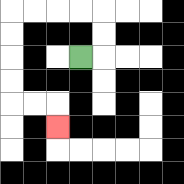{'start': '[3, 2]', 'end': '[2, 5]', 'path_directions': 'R,U,U,L,L,L,L,D,D,D,D,R,R,D', 'path_coordinates': '[[3, 2], [4, 2], [4, 1], [4, 0], [3, 0], [2, 0], [1, 0], [0, 0], [0, 1], [0, 2], [0, 3], [0, 4], [1, 4], [2, 4], [2, 5]]'}